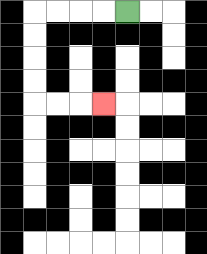{'start': '[5, 0]', 'end': '[4, 4]', 'path_directions': 'L,L,L,L,D,D,D,D,R,R,R', 'path_coordinates': '[[5, 0], [4, 0], [3, 0], [2, 0], [1, 0], [1, 1], [1, 2], [1, 3], [1, 4], [2, 4], [3, 4], [4, 4]]'}